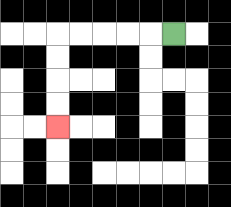{'start': '[7, 1]', 'end': '[2, 5]', 'path_directions': 'L,L,L,L,L,D,D,D,D', 'path_coordinates': '[[7, 1], [6, 1], [5, 1], [4, 1], [3, 1], [2, 1], [2, 2], [2, 3], [2, 4], [2, 5]]'}